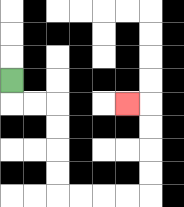{'start': '[0, 3]', 'end': '[5, 4]', 'path_directions': 'D,R,R,D,D,D,D,R,R,R,R,U,U,U,U,L', 'path_coordinates': '[[0, 3], [0, 4], [1, 4], [2, 4], [2, 5], [2, 6], [2, 7], [2, 8], [3, 8], [4, 8], [5, 8], [6, 8], [6, 7], [6, 6], [6, 5], [6, 4], [5, 4]]'}